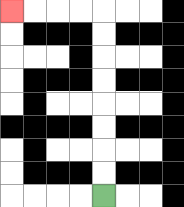{'start': '[4, 8]', 'end': '[0, 0]', 'path_directions': 'U,U,U,U,U,U,U,U,L,L,L,L', 'path_coordinates': '[[4, 8], [4, 7], [4, 6], [4, 5], [4, 4], [4, 3], [4, 2], [4, 1], [4, 0], [3, 0], [2, 0], [1, 0], [0, 0]]'}